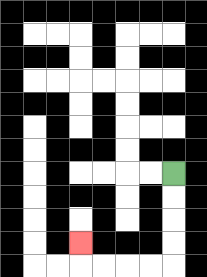{'start': '[7, 7]', 'end': '[3, 10]', 'path_directions': 'D,D,D,D,L,L,L,L,U', 'path_coordinates': '[[7, 7], [7, 8], [7, 9], [7, 10], [7, 11], [6, 11], [5, 11], [4, 11], [3, 11], [3, 10]]'}